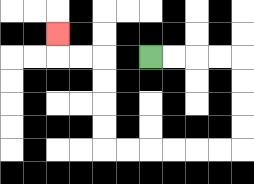{'start': '[6, 2]', 'end': '[2, 1]', 'path_directions': 'R,R,R,R,D,D,D,D,L,L,L,L,L,L,U,U,U,U,L,L,U', 'path_coordinates': '[[6, 2], [7, 2], [8, 2], [9, 2], [10, 2], [10, 3], [10, 4], [10, 5], [10, 6], [9, 6], [8, 6], [7, 6], [6, 6], [5, 6], [4, 6], [4, 5], [4, 4], [4, 3], [4, 2], [3, 2], [2, 2], [2, 1]]'}